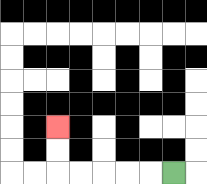{'start': '[7, 7]', 'end': '[2, 5]', 'path_directions': 'L,L,L,L,L,U,U', 'path_coordinates': '[[7, 7], [6, 7], [5, 7], [4, 7], [3, 7], [2, 7], [2, 6], [2, 5]]'}